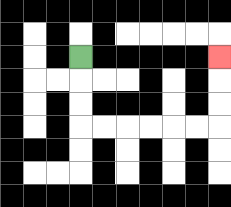{'start': '[3, 2]', 'end': '[9, 2]', 'path_directions': 'D,D,D,R,R,R,R,R,R,U,U,U', 'path_coordinates': '[[3, 2], [3, 3], [3, 4], [3, 5], [4, 5], [5, 5], [6, 5], [7, 5], [8, 5], [9, 5], [9, 4], [9, 3], [9, 2]]'}